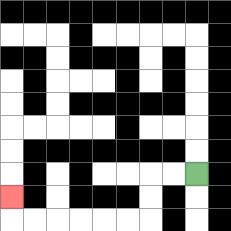{'start': '[8, 7]', 'end': '[0, 8]', 'path_directions': 'L,L,D,D,L,L,L,L,L,L,U', 'path_coordinates': '[[8, 7], [7, 7], [6, 7], [6, 8], [6, 9], [5, 9], [4, 9], [3, 9], [2, 9], [1, 9], [0, 9], [0, 8]]'}